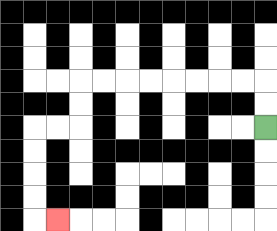{'start': '[11, 5]', 'end': '[2, 9]', 'path_directions': 'U,U,L,L,L,L,L,L,L,L,D,D,L,L,D,D,D,D,R', 'path_coordinates': '[[11, 5], [11, 4], [11, 3], [10, 3], [9, 3], [8, 3], [7, 3], [6, 3], [5, 3], [4, 3], [3, 3], [3, 4], [3, 5], [2, 5], [1, 5], [1, 6], [1, 7], [1, 8], [1, 9], [2, 9]]'}